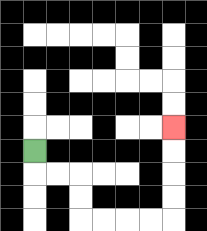{'start': '[1, 6]', 'end': '[7, 5]', 'path_directions': 'D,R,R,D,D,R,R,R,R,U,U,U,U', 'path_coordinates': '[[1, 6], [1, 7], [2, 7], [3, 7], [3, 8], [3, 9], [4, 9], [5, 9], [6, 9], [7, 9], [7, 8], [7, 7], [7, 6], [7, 5]]'}